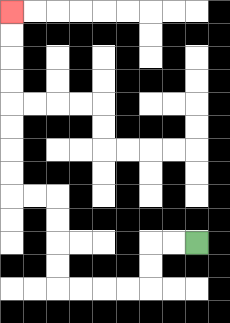{'start': '[8, 10]', 'end': '[0, 0]', 'path_directions': 'L,L,D,D,L,L,L,L,U,U,U,U,L,L,U,U,U,U,U,U,U,U', 'path_coordinates': '[[8, 10], [7, 10], [6, 10], [6, 11], [6, 12], [5, 12], [4, 12], [3, 12], [2, 12], [2, 11], [2, 10], [2, 9], [2, 8], [1, 8], [0, 8], [0, 7], [0, 6], [0, 5], [0, 4], [0, 3], [0, 2], [0, 1], [0, 0]]'}